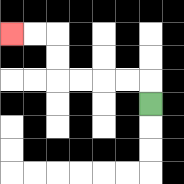{'start': '[6, 4]', 'end': '[0, 1]', 'path_directions': 'U,L,L,L,L,U,U,L,L', 'path_coordinates': '[[6, 4], [6, 3], [5, 3], [4, 3], [3, 3], [2, 3], [2, 2], [2, 1], [1, 1], [0, 1]]'}